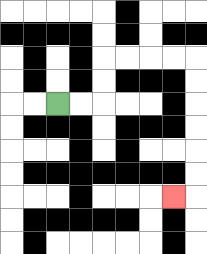{'start': '[2, 4]', 'end': '[7, 8]', 'path_directions': 'R,R,U,U,R,R,R,R,D,D,D,D,D,D,L', 'path_coordinates': '[[2, 4], [3, 4], [4, 4], [4, 3], [4, 2], [5, 2], [6, 2], [7, 2], [8, 2], [8, 3], [8, 4], [8, 5], [8, 6], [8, 7], [8, 8], [7, 8]]'}